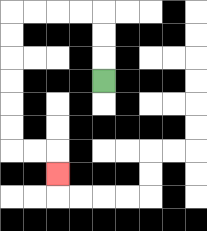{'start': '[4, 3]', 'end': '[2, 7]', 'path_directions': 'U,U,U,L,L,L,L,D,D,D,D,D,D,R,R,D', 'path_coordinates': '[[4, 3], [4, 2], [4, 1], [4, 0], [3, 0], [2, 0], [1, 0], [0, 0], [0, 1], [0, 2], [0, 3], [0, 4], [0, 5], [0, 6], [1, 6], [2, 6], [2, 7]]'}